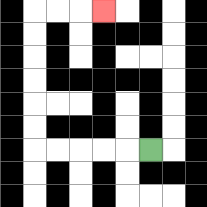{'start': '[6, 6]', 'end': '[4, 0]', 'path_directions': 'L,L,L,L,L,U,U,U,U,U,U,R,R,R', 'path_coordinates': '[[6, 6], [5, 6], [4, 6], [3, 6], [2, 6], [1, 6], [1, 5], [1, 4], [1, 3], [1, 2], [1, 1], [1, 0], [2, 0], [3, 0], [4, 0]]'}